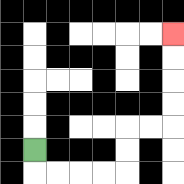{'start': '[1, 6]', 'end': '[7, 1]', 'path_directions': 'D,R,R,R,R,U,U,R,R,U,U,U,U', 'path_coordinates': '[[1, 6], [1, 7], [2, 7], [3, 7], [4, 7], [5, 7], [5, 6], [5, 5], [6, 5], [7, 5], [7, 4], [7, 3], [7, 2], [7, 1]]'}